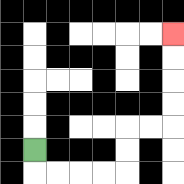{'start': '[1, 6]', 'end': '[7, 1]', 'path_directions': 'D,R,R,R,R,U,U,R,R,U,U,U,U', 'path_coordinates': '[[1, 6], [1, 7], [2, 7], [3, 7], [4, 7], [5, 7], [5, 6], [5, 5], [6, 5], [7, 5], [7, 4], [7, 3], [7, 2], [7, 1]]'}